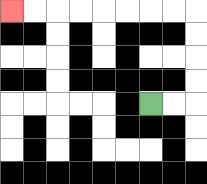{'start': '[6, 4]', 'end': '[0, 0]', 'path_directions': 'R,R,U,U,U,U,L,L,L,L,L,L,L,L', 'path_coordinates': '[[6, 4], [7, 4], [8, 4], [8, 3], [8, 2], [8, 1], [8, 0], [7, 0], [6, 0], [5, 0], [4, 0], [3, 0], [2, 0], [1, 0], [0, 0]]'}